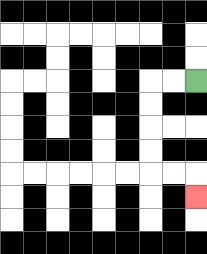{'start': '[8, 3]', 'end': '[8, 8]', 'path_directions': 'L,L,D,D,D,D,R,R,D', 'path_coordinates': '[[8, 3], [7, 3], [6, 3], [6, 4], [6, 5], [6, 6], [6, 7], [7, 7], [8, 7], [8, 8]]'}